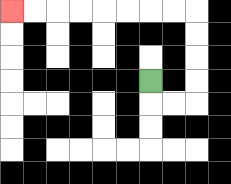{'start': '[6, 3]', 'end': '[0, 0]', 'path_directions': 'D,R,R,U,U,U,U,L,L,L,L,L,L,L,L', 'path_coordinates': '[[6, 3], [6, 4], [7, 4], [8, 4], [8, 3], [8, 2], [8, 1], [8, 0], [7, 0], [6, 0], [5, 0], [4, 0], [3, 0], [2, 0], [1, 0], [0, 0]]'}